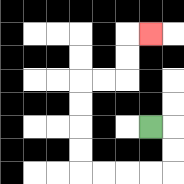{'start': '[6, 5]', 'end': '[6, 1]', 'path_directions': 'R,D,D,L,L,L,L,U,U,U,U,R,R,U,U,R', 'path_coordinates': '[[6, 5], [7, 5], [7, 6], [7, 7], [6, 7], [5, 7], [4, 7], [3, 7], [3, 6], [3, 5], [3, 4], [3, 3], [4, 3], [5, 3], [5, 2], [5, 1], [6, 1]]'}